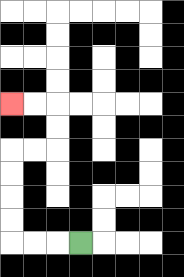{'start': '[3, 10]', 'end': '[0, 4]', 'path_directions': 'L,L,L,U,U,U,U,R,R,U,U,L,L', 'path_coordinates': '[[3, 10], [2, 10], [1, 10], [0, 10], [0, 9], [0, 8], [0, 7], [0, 6], [1, 6], [2, 6], [2, 5], [2, 4], [1, 4], [0, 4]]'}